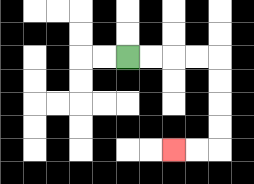{'start': '[5, 2]', 'end': '[7, 6]', 'path_directions': 'R,R,R,R,D,D,D,D,L,L', 'path_coordinates': '[[5, 2], [6, 2], [7, 2], [8, 2], [9, 2], [9, 3], [9, 4], [9, 5], [9, 6], [8, 6], [7, 6]]'}